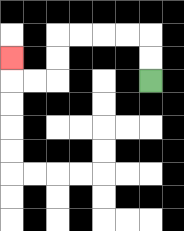{'start': '[6, 3]', 'end': '[0, 2]', 'path_directions': 'U,U,L,L,L,L,D,D,L,L,U', 'path_coordinates': '[[6, 3], [6, 2], [6, 1], [5, 1], [4, 1], [3, 1], [2, 1], [2, 2], [2, 3], [1, 3], [0, 3], [0, 2]]'}